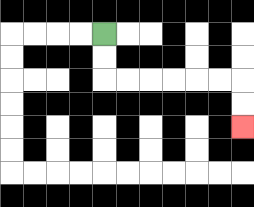{'start': '[4, 1]', 'end': '[10, 5]', 'path_directions': 'D,D,R,R,R,R,R,R,D,D', 'path_coordinates': '[[4, 1], [4, 2], [4, 3], [5, 3], [6, 3], [7, 3], [8, 3], [9, 3], [10, 3], [10, 4], [10, 5]]'}